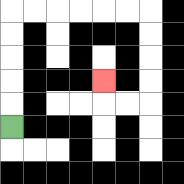{'start': '[0, 5]', 'end': '[4, 3]', 'path_directions': 'U,U,U,U,U,R,R,R,R,R,R,D,D,D,D,L,L,U', 'path_coordinates': '[[0, 5], [0, 4], [0, 3], [0, 2], [0, 1], [0, 0], [1, 0], [2, 0], [3, 0], [4, 0], [5, 0], [6, 0], [6, 1], [6, 2], [6, 3], [6, 4], [5, 4], [4, 4], [4, 3]]'}